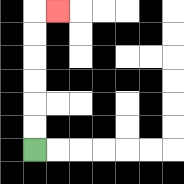{'start': '[1, 6]', 'end': '[2, 0]', 'path_directions': 'U,U,U,U,U,U,R', 'path_coordinates': '[[1, 6], [1, 5], [1, 4], [1, 3], [1, 2], [1, 1], [1, 0], [2, 0]]'}